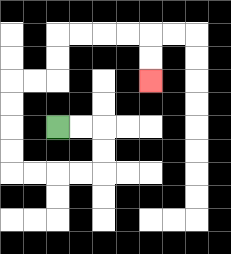{'start': '[2, 5]', 'end': '[6, 3]', 'path_directions': 'R,R,D,D,L,L,L,L,U,U,U,U,R,R,U,U,R,R,R,R,D,D', 'path_coordinates': '[[2, 5], [3, 5], [4, 5], [4, 6], [4, 7], [3, 7], [2, 7], [1, 7], [0, 7], [0, 6], [0, 5], [0, 4], [0, 3], [1, 3], [2, 3], [2, 2], [2, 1], [3, 1], [4, 1], [5, 1], [6, 1], [6, 2], [6, 3]]'}